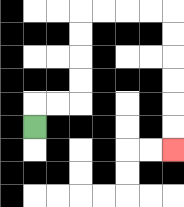{'start': '[1, 5]', 'end': '[7, 6]', 'path_directions': 'U,R,R,U,U,U,U,R,R,R,R,D,D,D,D,D,D', 'path_coordinates': '[[1, 5], [1, 4], [2, 4], [3, 4], [3, 3], [3, 2], [3, 1], [3, 0], [4, 0], [5, 0], [6, 0], [7, 0], [7, 1], [7, 2], [7, 3], [7, 4], [7, 5], [7, 6]]'}